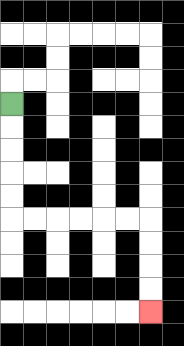{'start': '[0, 4]', 'end': '[6, 13]', 'path_directions': 'D,D,D,D,D,R,R,R,R,R,R,D,D,D,D', 'path_coordinates': '[[0, 4], [0, 5], [0, 6], [0, 7], [0, 8], [0, 9], [1, 9], [2, 9], [3, 9], [4, 9], [5, 9], [6, 9], [6, 10], [6, 11], [6, 12], [6, 13]]'}